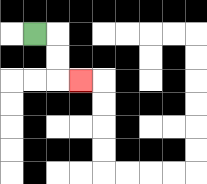{'start': '[1, 1]', 'end': '[3, 3]', 'path_directions': 'R,D,D,R', 'path_coordinates': '[[1, 1], [2, 1], [2, 2], [2, 3], [3, 3]]'}